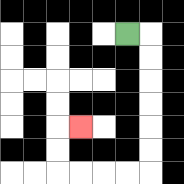{'start': '[5, 1]', 'end': '[3, 5]', 'path_directions': 'R,D,D,D,D,D,D,L,L,L,L,U,U,R', 'path_coordinates': '[[5, 1], [6, 1], [6, 2], [6, 3], [6, 4], [6, 5], [6, 6], [6, 7], [5, 7], [4, 7], [3, 7], [2, 7], [2, 6], [2, 5], [3, 5]]'}